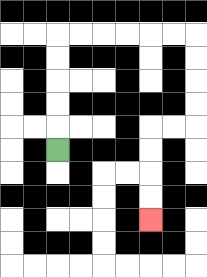{'start': '[2, 6]', 'end': '[6, 9]', 'path_directions': 'U,U,U,U,U,R,R,R,R,R,R,D,D,D,D,L,L,D,D,D,D', 'path_coordinates': '[[2, 6], [2, 5], [2, 4], [2, 3], [2, 2], [2, 1], [3, 1], [4, 1], [5, 1], [6, 1], [7, 1], [8, 1], [8, 2], [8, 3], [8, 4], [8, 5], [7, 5], [6, 5], [6, 6], [6, 7], [6, 8], [6, 9]]'}